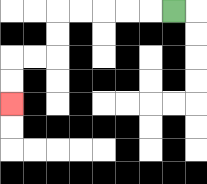{'start': '[7, 0]', 'end': '[0, 4]', 'path_directions': 'L,L,L,L,L,D,D,L,L,D,D', 'path_coordinates': '[[7, 0], [6, 0], [5, 0], [4, 0], [3, 0], [2, 0], [2, 1], [2, 2], [1, 2], [0, 2], [0, 3], [0, 4]]'}